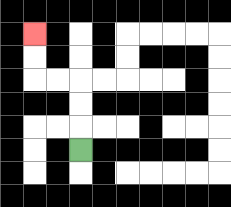{'start': '[3, 6]', 'end': '[1, 1]', 'path_directions': 'U,U,U,L,L,U,U', 'path_coordinates': '[[3, 6], [3, 5], [3, 4], [3, 3], [2, 3], [1, 3], [1, 2], [1, 1]]'}